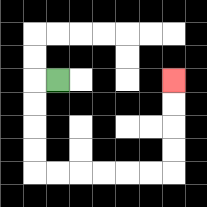{'start': '[2, 3]', 'end': '[7, 3]', 'path_directions': 'L,D,D,D,D,R,R,R,R,R,R,U,U,U,U', 'path_coordinates': '[[2, 3], [1, 3], [1, 4], [1, 5], [1, 6], [1, 7], [2, 7], [3, 7], [4, 7], [5, 7], [6, 7], [7, 7], [7, 6], [7, 5], [7, 4], [7, 3]]'}